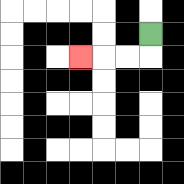{'start': '[6, 1]', 'end': '[3, 2]', 'path_directions': 'D,L,L,L', 'path_coordinates': '[[6, 1], [6, 2], [5, 2], [4, 2], [3, 2]]'}